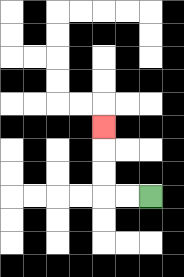{'start': '[6, 8]', 'end': '[4, 5]', 'path_directions': 'L,L,U,U,U', 'path_coordinates': '[[6, 8], [5, 8], [4, 8], [4, 7], [4, 6], [4, 5]]'}